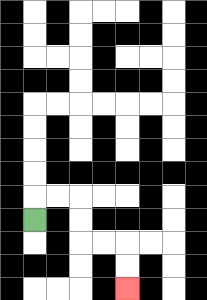{'start': '[1, 9]', 'end': '[5, 12]', 'path_directions': 'U,R,R,D,D,R,R,D,D', 'path_coordinates': '[[1, 9], [1, 8], [2, 8], [3, 8], [3, 9], [3, 10], [4, 10], [5, 10], [5, 11], [5, 12]]'}